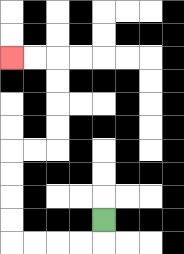{'start': '[4, 9]', 'end': '[0, 2]', 'path_directions': 'D,L,L,L,L,U,U,U,U,R,R,U,U,U,U,L,L', 'path_coordinates': '[[4, 9], [4, 10], [3, 10], [2, 10], [1, 10], [0, 10], [0, 9], [0, 8], [0, 7], [0, 6], [1, 6], [2, 6], [2, 5], [2, 4], [2, 3], [2, 2], [1, 2], [0, 2]]'}